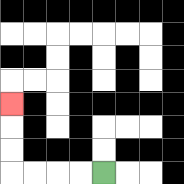{'start': '[4, 7]', 'end': '[0, 4]', 'path_directions': 'L,L,L,L,U,U,U', 'path_coordinates': '[[4, 7], [3, 7], [2, 7], [1, 7], [0, 7], [0, 6], [0, 5], [0, 4]]'}